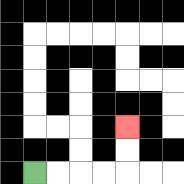{'start': '[1, 7]', 'end': '[5, 5]', 'path_directions': 'R,R,R,R,U,U', 'path_coordinates': '[[1, 7], [2, 7], [3, 7], [4, 7], [5, 7], [5, 6], [5, 5]]'}